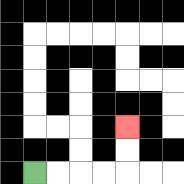{'start': '[1, 7]', 'end': '[5, 5]', 'path_directions': 'R,R,R,R,U,U', 'path_coordinates': '[[1, 7], [2, 7], [3, 7], [4, 7], [5, 7], [5, 6], [5, 5]]'}